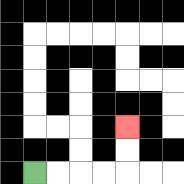{'start': '[1, 7]', 'end': '[5, 5]', 'path_directions': 'R,R,R,R,U,U', 'path_coordinates': '[[1, 7], [2, 7], [3, 7], [4, 7], [5, 7], [5, 6], [5, 5]]'}